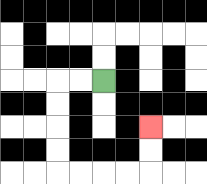{'start': '[4, 3]', 'end': '[6, 5]', 'path_directions': 'L,L,D,D,D,D,R,R,R,R,U,U', 'path_coordinates': '[[4, 3], [3, 3], [2, 3], [2, 4], [2, 5], [2, 6], [2, 7], [3, 7], [4, 7], [5, 7], [6, 7], [6, 6], [6, 5]]'}